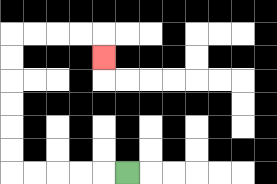{'start': '[5, 7]', 'end': '[4, 2]', 'path_directions': 'L,L,L,L,L,U,U,U,U,U,U,R,R,R,R,D', 'path_coordinates': '[[5, 7], [4, 7], [3, 7], [2, 7], [1, 7], [0, 7], [0, 6], [0, 5], [0, 4], [0, 3], [0, 2], [0, 1], [1, 1], [2, 1], [3, 1], [4, 1], [4, 2]]'}